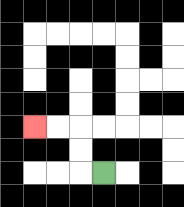{'start': '[4, 7]', 'end': '[1, 5]', 'path_directions': 'L,U,U,L,L', 'path_coordinates': '[[4, 7], [3, 7], [3, 6], [3, 5], [2, 5], [1, 5]]'}